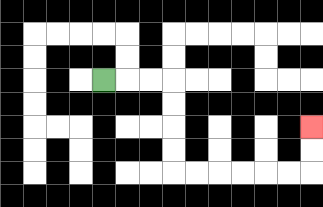{'start': '[4, 3]', 'end': '[13, 5]', 'path_directions': 'R,R,R,D,D,D,D,R,R,R,R,R,R,U,U', 'path_coordinates': '[[4, 3], [5, 3], [6, 3], [7, 3], [7, 4], [7, 5], [7, 6], [7, 7], [8, 7], [9, 7], [10, 7], [11, 7], [12, 7], [13, 7], [13, 6], [13, 5]]'}